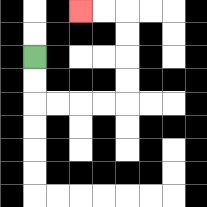{'start': '[1, 2]', 'end': '[3, 0]', 'path_directions': 'D,D,R,R,R,R,U,U,U,U,L,L', 'path_coordinates': '[[1, 2], [1, 3], [1, 4], [2, 4], [3, 4], [4, 4], [5, 4], [5, 3], [5, 2], [5, 1], [5, 0], [4, 0], [3, 0]]'}